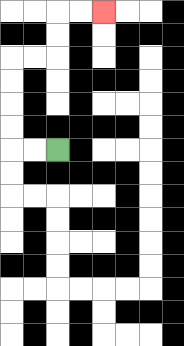{'start': '[2, 6]', 'end': '[4, 0]', 'path_directions': 'L,L,U,U,U,U,R,R,U,U,R,R', 'path_coordinates': '[[2, 6], [1, 6], [0, 6], [0, 5], [0, 4], [0, 3], [0, 2], [1, 2], [2, 2], [2, 1], [2, 0], [3, 0], [4, 0]]'}